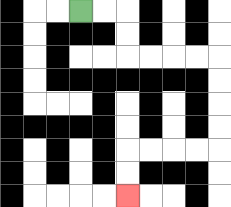{'start': '[3, 0]', 'end': '[5, 8]', 'path_directions': 'R,R,D,D,R,R,R,R,D,D,D,D,L,L,L,L,D,D', 'path_coordinates': '[[3, 0], [4, 0], [5, 0], [5, 1], [5, 2], [6, 2], [7, 2], [8, 2], [9, 2], [9, 3], [9, 4], [9, 5], [9, 6], [8, 6], [7, 6], [6, 6], [5, 6], [5, 7], [5, 8]]'}